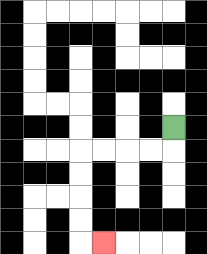{'start': '[7, 5]', 'end': '[4, 10]', 'path_directions': 'D,L,L,L,L,D,D,D,D,R', 'path_coordinates': '[[7, 5], [7, 6], [6, 6], [5, 6], [4, 6], [3, 6], [3, 7], [3, 8], [3, 9], [3, 10], [4, 10]]'}